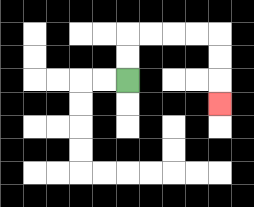{'start': '[5, 3]', 'end': '[9, 4]', 'path_directions': 'U,U,R,R,R,R,D,D,D', 'path_coordinates': '[[5, 3], [5, 2], [5, 1], [6, 1], [7, 1], [8, 1], [9, 1], [9, 2], [9, 3], [9, 4]]'}